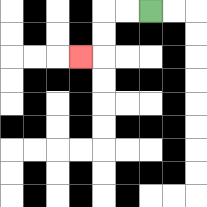{'start': '[6, 0]', 'end': '[3, 2]', 'path_directions': 'L,L,D,D,L', 'path_coordinates': '[[6, 0], [5, 0], [4, 0], [4, 1], [4, 2], [3, 2]]'}